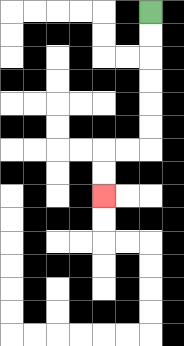{'start': '[6, 0]', 'end': '[4, 8]', 'path_directions': 'D,D,D,D,D,D,L,L,D,D', 'path_coordinates': '[[6, 0], [6, 1], [6, 2], [6, 3], [6, 4], [6, 5], [6, 6], [5, 6], [4, 6], [4, 7], [4, 8]]'}